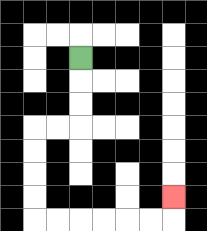{'start': '[3, 2]', 'end': '[7, 8]', 'path_directions': 'D,D,D,L,L,D,D,D,D,R,R,R,R,R,R,U', 'path_coordinates': '[[3, 2], [3, 3], [3, 4], [3, 5], [2, 5], [1, 5], [1, 6], [1, 7], [1, 8], [1, 9], [2, 9], [3, 9], [4, 9], [5, 9], [6, 9], [7, 9], [7, 8]]'}